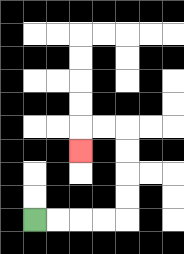{'start': '[1, 9]', 'end': '[3, 6]', 'path_directions': 'R,R,R,R,U,U,U,U,L,L,D', 'path_coordinates': '[[1, 9], [2, 9], [3, 9], [4, 9], [5, 9], [5, 8], [5, 7], [5, 6], [5, 5], [4, 5], [3, 5], [3, 6]]'}